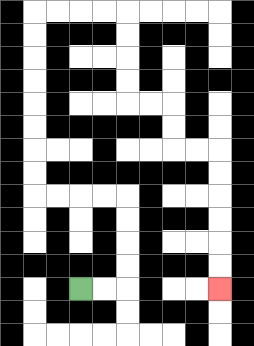{'start': '[3, 12]', 'end': '[9, 12]', 'path_directions': 'R,R,U,U,U,U,L,L,L,L,U,U,U,U,U,U,U,U,R,R,R,R,D,D,D,D,R,R,D,D,R,R,D,D,D,D,D,D', 'path_coordinates': '[[3, 12], [4, 12], [5, 12], [5, 11], [5, 10], [5, 9], [5, 8], [4, 8], [3, 8], [2, 8], [1, 8], [1, 7], [1, 6], [1, 5], [1, 4], [1, 3], [1, 2], [1, 1], [1, 0], [2, 0], [3, 0], [4, 0], [5, 0], [5, 1], [5, 2], [5, 3], [5, 4], [6, 4], [7, 4], [7, 5], [7, 6], [8, 6], [9, 6], [9, 7], [9, 8], [9, 9], [9, 10], [9, 11], [9, 12]]'}